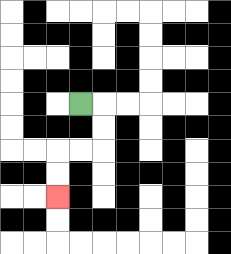{'start': '[3, 4]', 'end': '[2, 8]', 'path_directions': 'R,D,D,L,L,D,D', 'path_coordinates': '[[3, 4], [4, 4], [4, 5], [4, 6], [3, 6], [2, 6], [2, 7], [2, 8]]'}